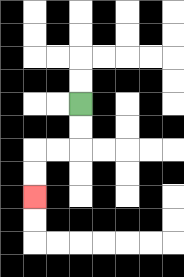{'start': '[3, 4]', 'end': '[1, 8]', 'path_directions': 'D,D,L,L,D,D', 'path_coordinates': '[[3, 4], [3, 5], [3, 6], [2, 6], [1, 6], [1, 7], [1, 8]]'}